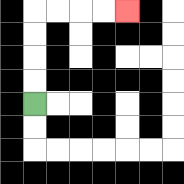{'start': '[1, 4]', 'end': '[5, 0]', 'path_directions': 'U,U,U,U,R,R,R,R', 'path_coordinates': '[[1, 4], [1, 3], [1, 2], [1, 1], [1, 0], [2, 0], [3, 0], [4, 0], [5, 0]]'}